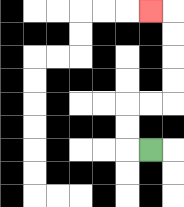{'start': '[6, 6]', 'end': '[6, 0]', 'path_directions': 'L,U,U,R,R,U,U,U,U,L', 'path_coordinates': '[[6, 6], [5, 6], [5, 5], [5, 4], [6, 4], [7, 4], [7, 3], [7, 2], [7, 1], [7, 0], [6, 0]]'}